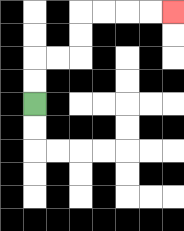{'start': '[1, 4]', 'end': '[7, 0]', 'path_directions': 'U,U,R,R,U,U,R,R,R,R', 'path_coordinates': '[[1, 4], [1, 3], [1, 2], [2, 2], [3, 2], [3, 1], [3, 0], [4, 0], [5, 0], [6, 0], [7, 0]]'}